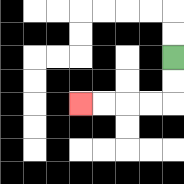{'start': '[7, 2]', 'end': '[3, 4]', 'path_directions': 'D,D,L,L,L,L', 'path_coordinates': '[[7, 2], [7, 3], [7, 4], [6, 4], [5, 4], [4, 4], [3, 4]]'}